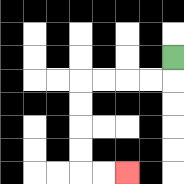{'start': '[7, 2]', 'end': '[5, 7]', 'path_directions': 'D,L,L,L,L,D,D,D,D,R,R', 'path_coordinates': '[[7, 2], [7, 3], [6, 3], [5, 3], [4, 3], [3, 3], [3, 4], [3, 5], [3, 6], [3, 7], [4, 7], [5, 7]]'}